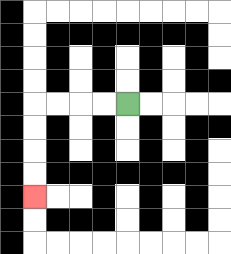{'start': '[5, 4]', 'end': '[1, 8]', 'path_directions': 'L,L,L,L,D,D,D,D', 'path_coordinates': '[[5, 4], [4, 4], [3, 4], [2, 4], [1, 4], [1, 5], [1, 6], [1, 7], [1, 8]]'}